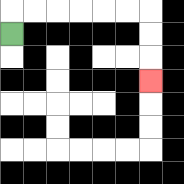{'start': '[0, 1]', 'end': '[6, 3]', 'path_directions': 'U,R,R,R,R,R,R,D,D,D', 'path_coordinates': '[[0, 1], [0, 0], [1, 0], [2, 0], [3, 0], [4, 0], [5, 0], [6, 0], [6, 1], [6, 2], [6, 3]]'}